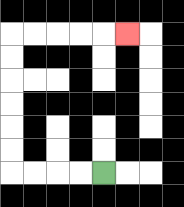{'start': '[4, 7]', 'end': '[5, 1]', 'path_directions': 'L,L,L,L,U,U,U,U,U,U,R,R,R,R,R', 'path_coordinates': '[[4, 7], [3, 7], [2, 7], [1, 7], [0, 7], [0, 6], [0, 5], [0, 4], [0, 3], [0, 2], [0, 1], [1, 1], [2, 1], [3, 1], [4, 1], [5, 1]]'}